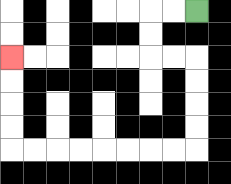{'start': '[8, 0]', 'end': '[0, 2]', 'path_directions': 'L,L,D,D,R,R,D,D,D,D,L,L,L,L,L,L,L,L,U,U,U,U', 'path_coordinates': '[[8, 0], [7, 0], [6, 0], [6, 1], [6, 2], [7, 2], [8, 2], [8, 3], [8, 4], [8, 5], [8, 6], [7, 6], [6, 6], [5, 6], [4, 6], [3, 6], [2, 6], [1, 6], [0, 6], [0, 5], [0, 4], [0, 3], [0, 2]]'}